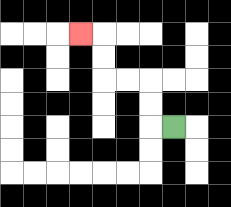{'start': '[7, 5]', 'end': '[3, 1]', 'path_directions': 'L,U,U,L,L,U,U,L', 'path_coordinates': '[[7, 5], [6, 5], [6, 4], [6, 3], [5, 3], [4, 3], [4, 2], [4, 1], [3, 1]]'}